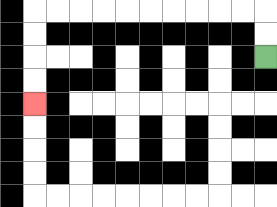{'start': '[11, 2]', 'end': '[1, 4]', 'path_directions': 'U,U,L,L,L,L,L,L,L,L,L,L,D,D,D,D', 'path_coordinates': '[[11, 2], [11, 1], [11, 0], [10, 0], [9, 0], [8, 0], [7, 0], [6, 0], [5, 0], [4, 0], [3, 0], [2, 0], [1, 0], [1, 1], [1, 2], [1, 3], [1, 4]]'}